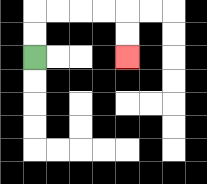{'start': '[1, 2]', 'end': '[5, 2]', 'path_directions': 'U,U,R,R,R,R,D,D', 'path_coordinates': '[[1, 2], [1, 1], [1, 0], [2, 0], [3, 0], [4, 0], [5, 0], [5, 1], [5, 2]]'}